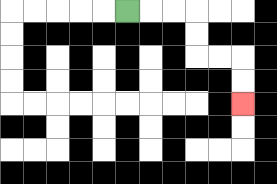{'start': '[5, 0]', 'end': '[10, 4]', 'path_directions': 'R,R,R,D,D,R,R,D,D', 'path_coordinates': '[[5, 0], [6, 0], [7, 0], [8, 0], [8, 1], [8, 2], [9, 2], [10, 2], [10, 3], [10, 4]]'}